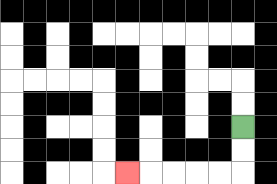{'start': '[10, 5]', 'end': '[5, 7]', 'path_directions': 'D,D,L,L,L,L,L', 'path_coordinates': '[[10, 5], [10, 6], [10, 7], [9, 7], [8, 7], [7, 7], [6, 7], [5, 7]]'}